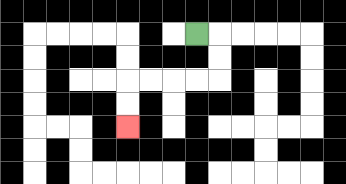{'start': '[8, 1]', 'end': '[5, 5]', 'path_directions': 'R,D,D,L,L,L,L,D,D', 'path_coordinates': '[[8, 1], [9, 1], [9, 2], [9, 3], [8, 3], [7, 3], [6, 3], [5, 3], [5, 4], [5, 5]]'}